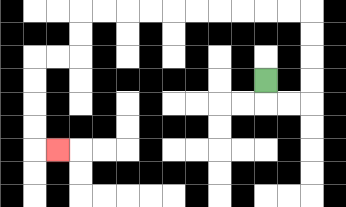{'start': '[11, 3]', 'end': '[2, 6]', 'path_directions': 'D,R,R,U,U,U,U,L,L,L,L,L,L,L,L,L,L,D,D,L,L,D,D,D,D,R', 'path_coordinates': '[[11, 3], [11, 4], [12, 4], [13, 4], [13, 3], [13, 2], [13, 1], [13, 0], [12, 0], [11, 0], [10, 0], [9, 0], [8, 0], [7, 0], [6, 0], [5, 0], [4, 0], [3, 0], [3, 1], [3, 2], [2, 2], [1, 2], [1, 3], [1, 4], [1, 5], [1, 6], [2, 6]]'}